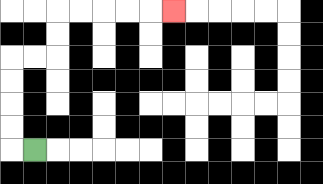{'start': '[1, 6]', 'end': '[7, 0]', 'path_directions': 'L,U,U,U,U,R,R,U,U,R,R,R,R,R', 'path_coordinates': '[[1, 6], [0, 6], [0, 5], [0, 4], [0, 3], [0, 2], [1, 2], [2, 2], [2, 1], [2, 0], [3, 0], [4, 0], [5, 0], [6, 0], [7, 0]]'}